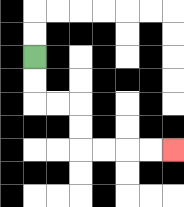{'start': '[1, 2]', 'end': '[7, 6]', 'path_directions': 'D,D,R,R,D,D,R,R,R,R', 'path_coordinates': '[[1, 2], [1, 3], [1, 4], [2, 4], [3, 4], [3, 5], [3, 6], [4, 6], [5, 6], [6, 6], [7, 6]]'}